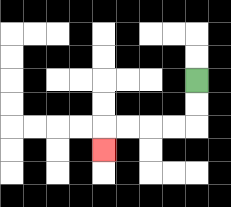{'start': '[8, 3]', 'end': '[4, 6]', 'path_directions': 'D,D,L,L,L,L,D', 'path_coordinates': '[[8, 3], [8, 4], [8, 5], [7, 5], [6, 5], [5, 5], [4, 5], [4, 6]]'}